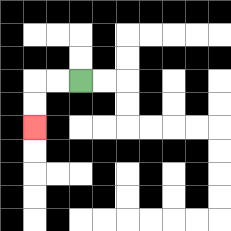{'start': '[3, 3]', 'end': '[1, 5]', 'path_directions': 'L,L,D,D', 'path_coordinates': '[[3, 3], [2, 3], [1, 3], [1, 4], [1, 5]]'}